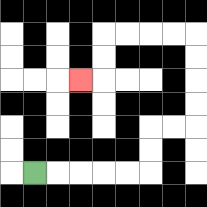{'start': '[1, 7]', 'end': '[3, 3]', 'path_directions': 'R,R,R,R,R,U,U,R,R,U,U,U,U,L,L,L,L,D,D,L', 'path_coordinates': '[[1, 7], [2, 7], [3, 7], [4, 7], [5, 7], [6, 7], [6, 6], [6, 5], [7, 5], [8, 5], [8, 4], [8, 3], [8, 2], [8, 1], [7, 1], [6, 1], [5, 1], [4, 1], [4, 2], [4, 3], [3, 3]]'}